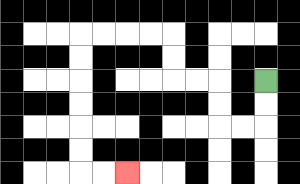{'start': '[11, 3]', 'end': '[5, 7]', 'path_directions': 'D,D,L,L,U,U,L,L,U,U,L,L,L,L,D,D,D,D,D,D,R,R', 'path_coordinates': '[[11, 3], [11, 4], [11, 5], [10, 5], [9, 5], [9, 4], [9, 3], [8, 3], [7, 3], [7, 2], [7, 1], [6, 1], [5, 1], [4, 1], [3, 1], [3, 2], [3, 3], [3, 4], [3, 5], [3, 6], [3, 7], [4, 7], [5, 7]]'}